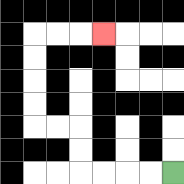{'start': '[7, 7]', 'end': '[4, 1]', 'path_directions': 'L,L,L,L,U,U,L,L,U,U,U,U,R,R,R', 'path_coordinates': '[[7, 7], [6, 7], [5, 7], [4, 7], [3, 7], [3, 6], [3, 5], [2, 5], [1, 5], [1, 4], [1, 3], [1, 2], [1, 1], [2, 1], [3, 1], [4, 1]]'}